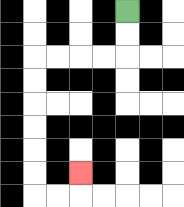{'start': '[5, 0]', 'end': '[3, 7]', 'path_directions': 'D,D,L,L,L,L,D,D,D,D,D,D,R,R,U', 'path_coordinates': '[[5, 0], [5, 1], [5, 2], [4, 2], [3, 2], [2, 2], [1, 2], [1, 3], [1, 4], [1, 5], [1, 6], [1, 7], [1, 8], [2, 8], [3, 8], [3, 7]]'}